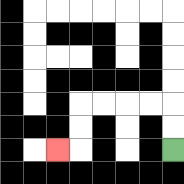{'start': '[7, 6]', 'end': '[2, 6]', 'path_directions': 'U,U,L,L,L,L,D,D,L', 'path_coordinates': '[[7, 6], [7, 5], [7, 4], [6, 4], [5, 4], [4, 4], [3, 4], [3, 5], [3, 6], [2, 6]]'}